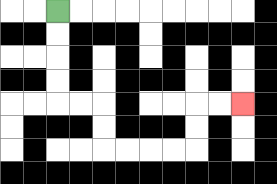{'start': '[2, 0]', 'end': '[10, 4]', 'path_directions': 'D,D,D,D,R,R,D,D,R,R,R,R,U,U,R,R', 'path_coordinates': '[[2, 0], [2, 1], [2, 2], [2, 3], [2, 4], [3, 4], [4, 4], [4, 5], [4, 6], [5, 6], [6, 6], [7, 6], [8, 6], [8, 5], [8, 4], [9, 4], [10, 4]]'}